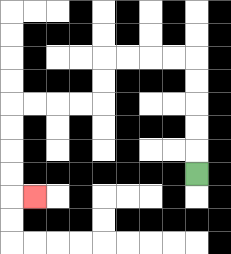{'start': '[8, 7]', 'end': '[1, 8]', 'path_directions': 'U,U,U,U,U,L,L,L,L,D,D,L,L,L,L,D,D,D,D,R', 'path_coordinates': '[[8, 7], [8, 6], [8, 5], [8, 4], [8, 3], [8, 2], [7, 2], [6, 2], [5, 2], [4, 2], [4, 3], [4, 4], [3, 4], [2, 4], [1, 4], [0, 4], [0, 5], [0, 6], [0, 7], [0, 8], [1, 8]]'}